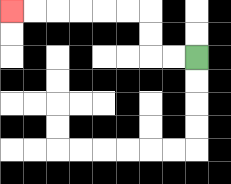{'start': '[8, 2]', 'end': '[0, 0]', 'path_directions': 'L,L,U,U,L,L,L,L,L,L', 'path_coordinates': '[[8, 2], [7, 2], [6, 2], [6, 1], [6, 0], [5, 0], [4, 0], [3, 0], [2, 0], [1, 0], [0, 0]]'}